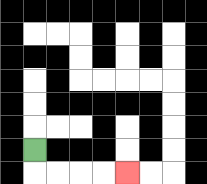{'start': '[1, 6]', 'end': '[5, 7]', 'path_directions': 'D,R,R,R,R', 'path_coordinates': '[[1, 6], [1, 7], [2, 7], [3, 7], [4, 7], [5, 7]]'}